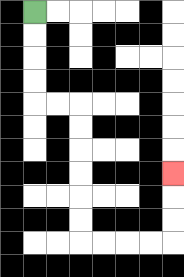{'start': '[1, 0]', 'end': '[7, 7]', 'path_directions': 'D,D,D,D,R,R,D,D,D,D,D,D,R,R,R,R,U,U,U', 'path_coordinates': '[[1, 0], [1, 1], [1, 2], [1, 3], [1, 4], [2, 4], [3, 4], [3, 5], [3, 6], [3, 7], [3, 8], [3, 9], [3, 10], [4, 10], [5, 10], [6, 10], [7, 10], [7, 9], [7, 8], [7, 7]]'}